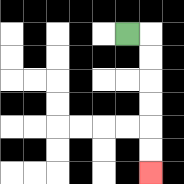{'start': '[5, 1]', 'end': '[6, 7]', 'path_directions': 'R,D,D,D,D,D,D', 'path_coordinates': '[[5, 1], [6, 1], [6, 2], [6, 3], [6, 4], [6, 5], [6, 6], [6, 7]]'}